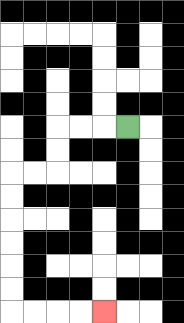{'start': '[5, 5]', 'end': '[4, 13]', 'path_directions': 'L,L,L,D,D,L,L,D,D,D,D,D,D,R,R,R,R', 'path_coordinates': '[[5, 5], [4, 5], [3, 5], [2, 5], [2, 6], [2, 7], [1, 7], [0, 7], [0, 8], [0, 9], [0, 10], [0, 11], [0, 12], [0, 13], [1, 13], [2, 13], [3, 13], [4, 13]]'}